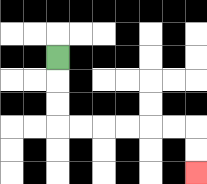{'start': '[2, 2]', 'end': '[8, 7]', 'path_directions': 'D,D,D,R,R,R,R,R,R,D,D', 'path_coordinates': '[[2, 2], [2, 3], [2, 4], [2, 5], [3, 5], [4, 5], [5, 5], [6, 5], [7, 5], [8, 5], [8, 6], [8, 7]]'}